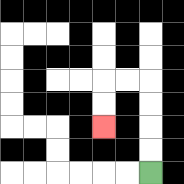{'start': '[6, 7]', 'end': '[4, 5]', 'path_directions': 'U,U,U,U,L,L,D,D', 'path_coordinates': '[[6, 7], [6, 6], [6, 5], [6, 4], [6, 3], [5, 3], [4, 3], [4, 4], [4, 5]]'}